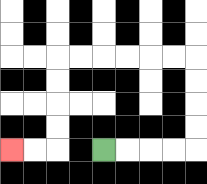{'start': '[4, 6]', 'end': '[0, 6]', 'path_directions': 'R,R,R,R,U,U,U,U,L,L,L,L,L,L,D,D,D,D,L,L', 'path_coordinates': '[[4, 6], [5, 6], [6, 6], [7, 6], [8, 6], [8, 5], [8, 4], [8, 3], [8, 2], [7, 2], [6, 2], [5, 2], [4, 2], [3, 2], [2, 2], [2, 3], [2, 4], [2, 5], [2, 6], [1, 6], [0, 6]]'}